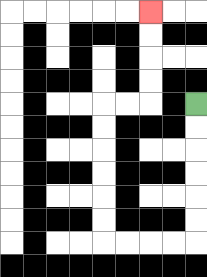{'start': '[8, 4]', 'end': '[6, 0]', 'path_directions': 'D,D,D,D,D,D,L,L,L,L,U,U,U,U,U,U,R,R,U,U,U,U', 'path_coordinates': '[[8, 4], [8, 5], [8, 6], [8, 7], [8, 8], [8, 9], [8, 10], [7, 10], [6, 10], [5, 10], [4, 10], [4, 9], [4, 8], [4, 7], [4, 6], [4, 5], [4, 4], [5, 4], [6, 4], [6, 3], [6, 2], [6, 1], [6, 0]]'}